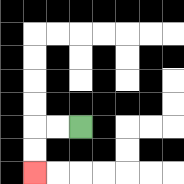{'start': '[3, 5]', 'end': '[1, 7]', 'path_directions': 'L,L,D,D', 'path_coordinates': '[[3, 5], [2, 5], [1, 5], [1, 6], [1, 7]]'}